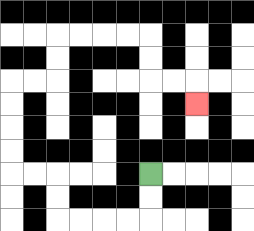{'start': '[6, 7]', 'end': '[8, 4]', 'path_directions': 'D,D,L,L,L,L,U,U,L,L,U,U,U,U,R,R,U,U,R,R,R,R,D,D,R,R,D', 'path_coordinates': '[[6, 7], [6, 8], [6, 9], [5, 9], [4, 9], [3, 9], [2, 9], [2, 8], [2, 7], [1, 7], [0, 7], [0, 6], [0, 5], [0, 4], [0, 3], [1, 3], [2, 3], [2, 2], [2, 1], [3, 1], [4, 1], [5, 1], [6, 1], [6, 2], [6, 3], [7, 3], [8, 3], [8, 4]]'}